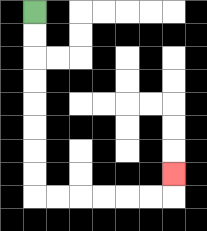{'start': '[1, 0]', 'end': '[7, 7]', 'path_directions': 'D,D,D,D,D,D,D,D,R,R,R,R,R,R,U', 'path_coordinates': '[[1, 0], [1, 1], [1, 2], [1, 3], [1, 4], [1, 5], [1, 6], [1, 7], [1, 8], [2, 8], [3, 8], [4, 8], [5, 8], [6, 8], [7, 8], [7, 7]]'}